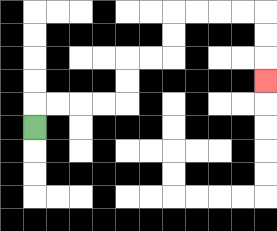{'start': '[1, 5]', 'end': '[11, 3]', 'path_directions': 'U,R,R,R,R,U,U,R,R,U,U,R,R,R,R,D,D,D', 'path_coordinates': '[[1, 5], [1, 4], [2, 4], [3, 4], [4, 4], [5, 4], [5, 3], [5, 2], [6, 2], [7, 2], [7, 1], [7, 0], [8, 0], [9, 0], [10, 0], [11, 0], [11, 1], [11, 2], [11, 3]]'}